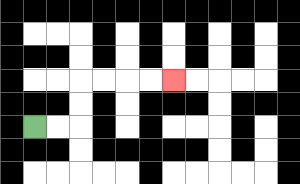{'start': '[1, 5]', 'end': '[7, 3]', 'path_directions': 'R,R,U,U,R,R,R,R', 'path_coordinates': '[[1, 5], [2, 5], [3, 5], [3, 4], [3, 3], [4, 3], [5, 3], [6, 3], [7, 3]]'}